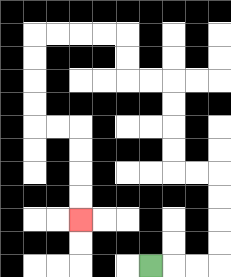{'start': '[6, 11]', 'end': '[3, 9]', 'path_directions': 'R,R,R,U,U,U,U,L,L,U,U,U,U,L,L,U,U,L,L,L,L,D,D,D,D,R,R,D,D,D,D', 'path_coordinates': '[[6, 11], [7, 11], [8, 11], [9, 11], [9, 10], [9, 9], [9, 8], [9, 7], [8, 7], [7, 7], [7, 6], [7, 5], [7, 4], [7, 3], [6, 3], [5, 3], [5, 2], [5, 1], [4, 1], [3, 1], [2, 1], [1, 1], [1, 2], [1, 3], [1, 4], [1, 5], [2, 5], [3, 5], [3, 6], [3, 7], [3, 8], [3, 9]]'}